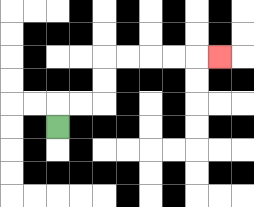{'start': '[2, 5]', 'end': '[9, 2]', 'path_directions': 'U,R,R,U,U,R,R,R,R,R', 'path_coordinates': '[[2, 5], [2, 4], [3, 4], [4, 4], [4, 3], [4, 2], [5, 2], [6, 2], [7, 2], [8, 2], [9, 2]]'}